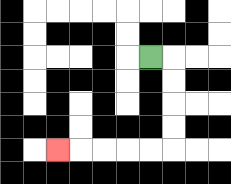{'start': '[6, 2]', 'end': '[2, 6]', 'path_directions': 'R,D,D,D,D,L,L,L,L,L', 'path_coordinates': '[[6, 2], [7, 2], [7, 3], [7, 4], [7, 5], [7, 6], [6, 6], [5, 6], [4, 6], [3, 6], [2, 6]]'}